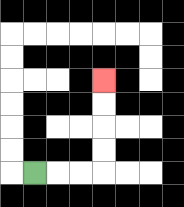{'start': '[1, 7]', 'end': '[4, 3]', 'path_directions': 'R,R,R,U,U,U,U', 'path_coordinates': '[[1, 7], [2, 7], [3, 7], [4, 7], [4, 6], [4, 5], [4, 4], [4, 3]]'}